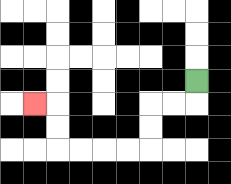{'start': '[8, 3]', 'end': '[1, 4]', 'path_directions': 'D,L,L,D,D,L,L,L,L,U,U,L', 'path_coordinates': '[[8, 3], [8, 4], [7, 4], [6, 4], [6, 5], [6, 6], [5, 6], [4, 6], [3, 6], [2, 6], [2, 5], [2, 4], [1, 4]]'}